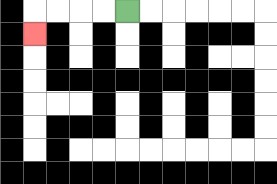{'start': '[5, 0]', 'end': '[1, 1]', 'path_directions': 'L,L,L,L,D', 'path_coordinates': '[[5, 0], [4, 0], [3, 0], [2, 0], [1, 0], [1, 1]]'}